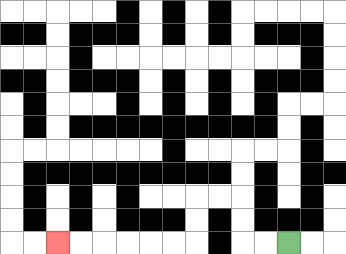{'start': '[12, 10]', 'end': '[2, 10]', 'path_directions': 'L,L,U,U,L,L,D,D,L,L,L,L,L,L', 'path_coordinates': '[[12, 10], [11, 10], [10, 10], [10, 9], [10, 8], [9, 8], [8, 8], [8, 9], [8, 10], [7, 10], [6, 10], [5, 10], [4, 10], [3, 10], [2, 10]]'}